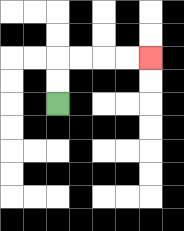{'start': '[2, 4]', 'end': '[6, 2]', 'path_directions': 'U,U,R,R,R,R', 'path_coordinates': '[[2, 4], [2, 3], [2, 2], [3, 2], [4, 2], [5, 2], [6, 2]]'}